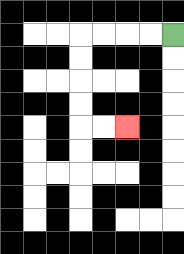{'start': '[7, 1]', 'end': '[5, 5]', 'path_directions': 'L,L,L,L,D,D,D,D,R,R', 'path_coordinates': '[[7, 1], [6, 1], [5, 1], [4, 1], [3, 1], [3, 2], [3, 3], [3, 4], [3, 5], [4, 5], [5, 5]]'}